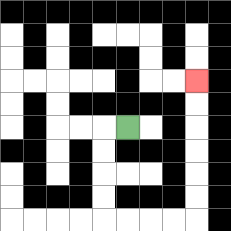{'start': '[5, 5]', 'end': '[8, 3]', 'path_directions': 'L,D,D,D,D,R,R,R,R,U,U,U,U,U,U', 'path_coordinates': '[[5, 5], [4, 5], [4, 6], [4, 7], [4, 8], [4, 9], [5, 9], [6, 9], [7, 9], [8, 9], [8, 8], [8, 7], [8, 6], [8, 5], [8, 4], [8, 3]]'}